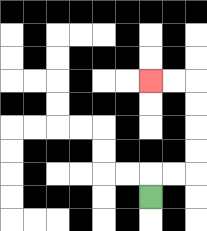{'start': '[6, 8]', 'end': '[6, 3]', 'path_directions': 'U,R,R,U,U,U,U,L,L', 'path_coordinates': '[[6, 8], [6, 7], [7, 7], [8, 7], [8, 6], [8, 5], [8, 4], [8, 3], [7, 3], [6, 3]]'}